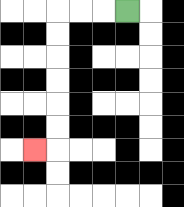{'start': '[5, 0]', 'end': '[1, 6]', 'path_directions': 'L,L,L,D,D,D,D,D,D,L', 'path_coordinates': '[[5, 0], [4, 0], [3, 0], [2, 0], [2, 1], [2, 2], [2, 3], [2, 4], [2, 5], [2, 6], [1, 6]]'}